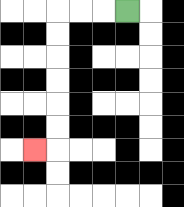{'start': '[5, 0]', 'end': '[1, 6]', 'path_directions': 'L,L,L,D,D,D,D,D,D,L', 'path_coordinates': '[[5, 0], [4, 0], [3, 0], [2, 0], [2, 1], [2, 2], [2, 3], [2, 4], [2, 5], [2, 6], [1, 6]]'}